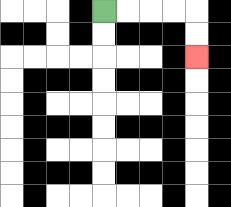{'start': '[4, 0]', 'end': '[8, 2]', 'path_directions': 'R,R,R,R,D,D', 'path_coordinates': '[[4, 0], [5, 0], [6, 0], [7, 0], [8, 0], [8, 1], [8, 2]]'}